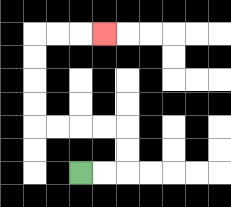{'start': '[3, 7]', 'end': '[4, 1]', 'path_directions': 'R,R,U,U,L,L,L,L,U,U,U,U,R,R,R', 'path_coordinates': '[[3, 7], [4, 7], [5, 7], [5, 6], [5, 5], [4, 5], [3, 5], [2, 5], [1, 5], [1, 4], [1, 3], [1, 2], [1, 1], [2, 1], [3, 1], [4, 1]]'}